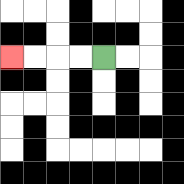{'start': '[4, 2]', 'end': '[0, 2]', 'path_directions': 'L,L,L,L', 'path_coordinates': '[[4, 2], [3, 2], [2, 2], [1, 2], [0, 2]]'}